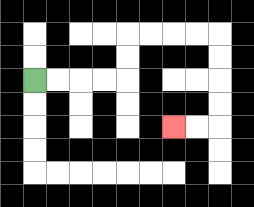{'start': '[1, 3]', 'end': '[7, 5]', 'path_directions': 'R,R,R,R,U,U,R,R,R,R,D,D,D,D,L,L', 'path_coordinates': '[[1, 3], [2, 3], [3, 3], [4, 3], [5, 3], [5, 2], [5, 1], [6, 1], [7, 1], [8, 1], [9, 1], [9, 2], [9, 3], [9, 4], [9, 5], [8, 5], [7, 5]]'}